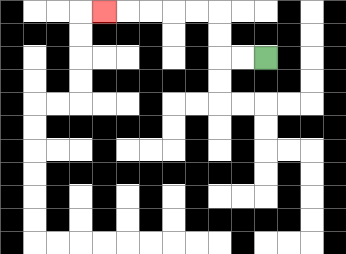{'start': '[11, 2]', 'end': '[4, 0]', 'path_directions': 'L,L,U,U,L,L,L,L,L', 'path_coordinates': '[[11, 2], [10, 2], [9, 2], [9, 1], [9, 0], [8, 0], [7, 0], [6, 0], [5, 0], [4, 0]]'}